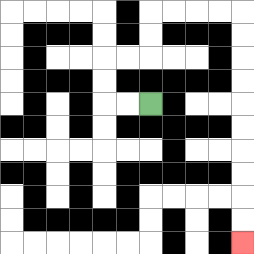{'start': '[6, 4]', 'end': '[10, 10]', 'path_directions': 'L,L,U,U,R,R,U,U,R,R,R,R,D,D,D,D,D,D,D,D,D,D', 'path_coordinates': '[[6, 4], [5, 4], [4, 4], [4, 3], [4, 2], [5, 2], [6, 2], [6, 1], [6, 0], [7, 0], [8, 0], [9, 0], [10, 0], [10, 1], [10, 2], [10, 3], [10, 4], [10, 5], [10, 6], [10, 7], [10, 8], [10, 9], [10, 10]]'}